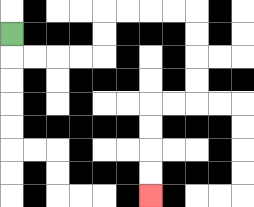{'start': '[0, 1]', 'end': '[6, 8]', 'path_directions': 'D,R,R,R,R,U,U,R,R,R,R,D,D,D,D,L,L,D,D,D,D', 'path_coordinates': '[[0, 1], [0, 2], [1, 2], [2, 2], [3, 2], [4, 2], [4, 1], [4, 0], [5, 0], [6, 0], [7, 0], [8, 0], [8, 1], [8, 2], [8, 3], [8, 4], [7, 4], [6, 4], [6, 5], [6, 6], [6, 7], [6, 8]]'}